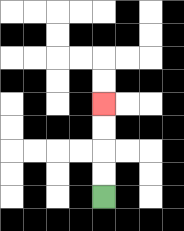{'start': '[4, 8]', 'end': '[4, 4]', 'path_directions': 'U,U,U,U', 'path_coordinates': '[[4, 8], [4, 7], [4, 6], [4, 5], [4, 4]]'}